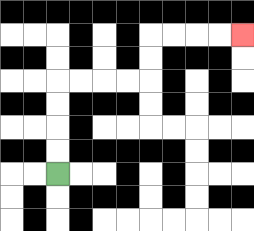{'start': '[2, 7]', 'end': '[10, 1]', 'path_directions': 'U,U,U,U,R,R,R,R,U,U,R,R,R,R', 'path_coordinates': '[[2, 7], [2, 6], [2, 5], [2, 4], [2, 3], [3, 3], [4, 3], [5, 3], [6, 3], [6, 2], [6, 1], [7, 1], [8, 1], [9, 1], [10, 1]]'}